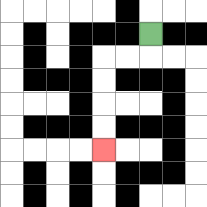{'start': '[6, 1]', 'end': '[4, 6]', 'path_directions': 'D,L,L,D,D,D,D', 'path_coordinates': '[[6, 1], [6, 2], [5, 2], [4, 2], [4, 3], [4, 4], [4, 5], [4, 6]]'}